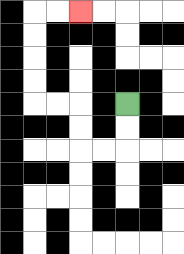{'start': '[5, 4]', 'end': '[3, 0]', 'path_directions': 'D,D,L,L,U,U,L,L,U,U,U,U,R,R', 'path_coordinates': '[[5, 4], [5, 5], [5, 6], [4, 6], [3, 6], [3, 5], [3, 4], [2, 4], [1, 4], [1, 3], [1, 2], [1, 1], [1, 0], [2, 0], [3, 0]]'}